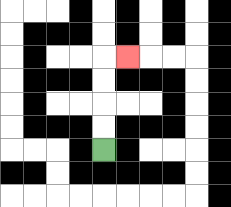{'start': '[4, 6]', 'end': '[5, 2]', 'path_directions': 'U,U,U,U,R', 'path_coordinates': '[[4, 6], [4, 5], [4, 4], [4, 3], [4, 2], [5, 2]]'}